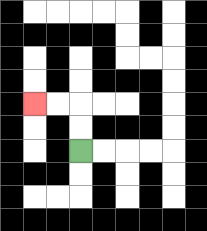{'start': '[3, 6]', 'end': '[1, 4]', 'path_directions': 'U,U,L,L', 'path_coordinates': '[[3, 6], [3, 5], [3, 4], [2, 4], [1, 4]]'}